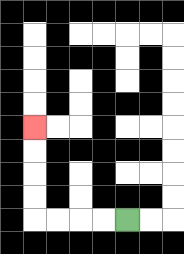{'start': '[5, 9]', 'end': '[1, 5]', 'path_directions': 'L,L,L,L,U,U,U,U', 'path_coordinates': '[[5, 9], [4, 9], [3, 9], [2, 9], [1, 9], [1, 8], [1, 7], [1, 6], [1, 5]]'}